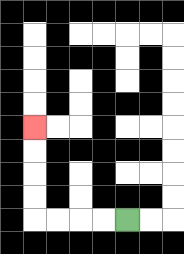{'start': '[5, 9]', 'end': '[1, 5]', 'path_directions': 'L,L,L,L,U,U,U,U', 'path_coordinates': '[[5, 9], [4, 9], [3, 9], [2, 9], [1, 9], [1, 8], [1, 7], [1, 6], [1, 5]]'}